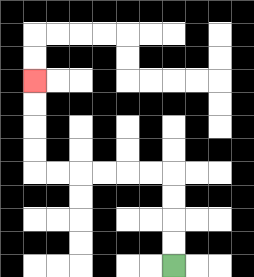{'start': '[7, 11]', 'end': '[1, 3]', 'path_directions': 'U,U,U,U,L,L,L,L,L,L,U,U,U,U', 'path_coordinates': '[[7, 11], [7, 10], [7, 9], [7, 8], [7, 7], [6, 7], [5, 7], [4, 7], [3, 7], [2, 7], [1, 7], [1, 6], [1, 5], [1, 4], [1, 3]]'}